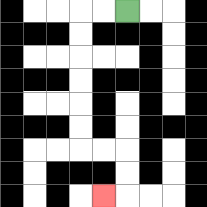{'start': '[5, 0]', 'end': '[4, 8]', 'path_directions': 'L,L,D,D,D,D,D,D,R,R,D,D,L', 'path_coordinates': '[[5, 0], [4, 0], [3, 0], [3, 1], [3, 2], [3, 3], [3, 4], [3, 5], [3, 6], [4, 6], [5, 6], [5, 7], [5, 8], [4, 8]]'}